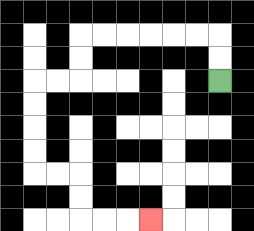{'start': '[9, 3]', 'end': '[6, 9]', 'path_directions': 'U,U,L,L,L,L,L,L,D,D,L,L,D,D,D,D,R,R,D,D,R,R,R', 'path_coordinates': '[[9, 3], [9, 2], [9, 1], [8, 1], [7, 1], [6, 1], [5, 1], [4, 1], [3, 1], [3, 2], [3, 3], [2, 3], [1, 3], [1, 4], [1, 5], [1, 6], [1, 7], [2, 7], [3, 7], [3, 8], [3, 9], [4, 9], [5, 9], [6, 9]]'}